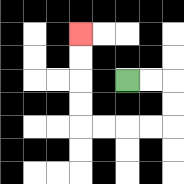{'start': '[5, 3]', 'end': '[3, 1]', 'path_directions': 'R,R,D,D,L,L,L,L,U,U,U,U', 'path_coordinates': '[[5, 3], [6, 3], [7, 3], [7, 4], [7, 5], [6, 5], [5, 5], [4, 5], [3, 5], [3, 4], [3, 3], [3, 2], [3, 1]]'}